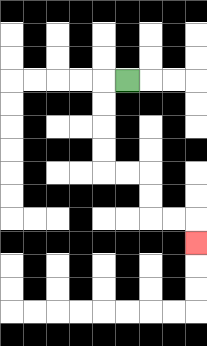{'start': '[5, 3]', 'end': '[8, 10]', 'path_directions': 'L,D,D,D,D,R,R,D,D,R,R,D', 'path_coordinates': '[[5, 3], [4, 3], [4, 4], [4, 5], [4, 6], [4, 7], [5, 7], [6, 7], [6, 8], [6, 9], [7, 9], [8, 9], [8, 10]]'}